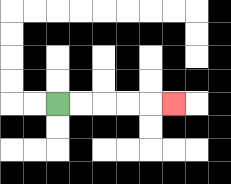{'start': '[2, 4]', 'end': '[7, 4]', 'path_directions': 'R,R,R,R,R', 'path_coordinates': '[[2, 4], [3, 4], [4, 4], [5, 4], [6, 4], [7, 4]]'}